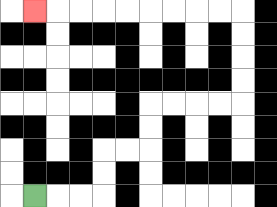{'start': '[1, 8]', 'end': '[1, 0]', 'path_directions': 'R,R,R,U,U,R,R,U,U,R,R,R,R,U,U,U,U,L,L,L,L,L,L,L,L,L', 'path_coordinates': '[[1, 8], [2, 8], [3, 8], [4, 8], [4, 7], [4, 6], [5, 6], [6, 6], [6, 5], [6, 4], [7, 4], [8, 4], [9, 4], [10, 4], [10, 3], [10, 2], [10, 1], [10, 0], [9, 0], [8, 0], [7, 0], [6, 0], [5, 0], [4, 0], [3, 0], [2, 0], [1, 0]]'}